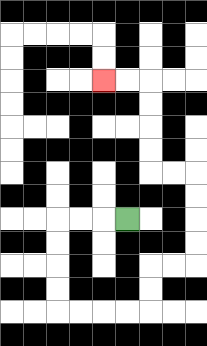{'start': '[5, 9]', 'end': '[4, 3]', 'path_directions': 'L,L,L,D,D,D,D,R,R,R,R,U,U,R,R,U,U,U,U,L,L,U,U,U,U,L,L', 'path_coordinates': '[[5, 9], [4, 9], [3, 9], [2, 9], [2, 10], [2, 11], [2, 12], [2, 13], [3, 13], [4, 13], [5, 13], [6, 13], [6, 12], [6, 11], [7, 11], [8, 11], [8, 10], [8, 9], [8, 8], [8, 7], [7, 7], [6, 7], [6, 6], [6, 5], [6, 4], [6, 3], [5, 3], [4, 3]]'}